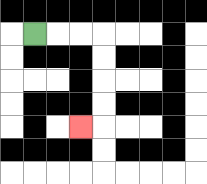{'start': '[1, 1]', 'end': '[3, 5]', 'path_directions': 'R,R,R,D,D,D,D,L', 'path_coordinates': '[[1, 1], [2, 1], [3, 1], [4, 1], [4, 2], [4, 3], [4, 4], [4, 5], [3, 5]]'}